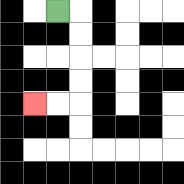{'start': '[2, 0]', 'end': '[1, 4]', 'path_directions': 'R,D,D,D,D,L,L', 'path_coordinates': '[[2, 0], [3, 0], [3, 1], [3, 2], [3, 3], [3, 4], [2, 4], [1, 4]]'}